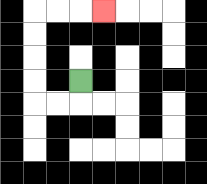{'start': '[3, 3]', 'end': '[4, 0]', 'path_directions': 'D,L,L,U,U,U,U,R,R,R', 'path_coordinates': '[[3, 3], [3, 4], [2, 4], [1, 4], [1, 3], [1, 2], [1, 1], [1, 0], [2, 0], [3, 0], [4, 0]]'}